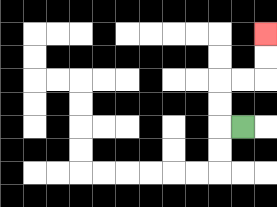{'start': '[10, 5]', 'end': '[11, 1]', 'path_directions': 'L,U,U,R,R,U,U', 'path_coordinates': '[[10, 5], [9, 5], [9, 4], [9, 3], [10, 3], [11, 3], [11, 2], [11, 1]]'}